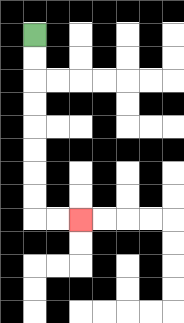{'start': '[1, 1]', 'end': '[3, 9]', 'path_directions': 'D,D,D,D,D,D,D,D,R,R', 'path_coordinates': '[[1, 1], [1, 2], [1, 3], [1, 4], [1, 5], [1, 6], [1, 7], [1, 8], [1, 9], [2, 9], [3, 9]]'}